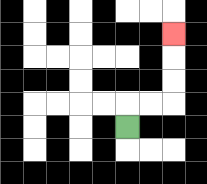{'start': '[5, 5]', 'end': '[7, 1]', 'path_directions': 'U,R,R,U,U,U', 'path_coordinates': '[[5, 5], [5, 4], [6, 4], [7, 4], [7, 3], [7, 2], [7, 1]]'}